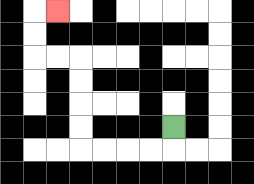{'start': '[7, 5]', 'end': '[2, 0]', 'path_directions': 'D,L,L,L,L,U,U,U,U,L,L,U,U,R', 'path_coordinates': '[[7, 5], [7, 6], [6, 6], [5, 6], [4, 6], [3, 6], [3, 5], [3, 4], [3, 3], [3, 2], [2, 2], [1, 2], [1, 1], [1, 0], [2, 0]]'}